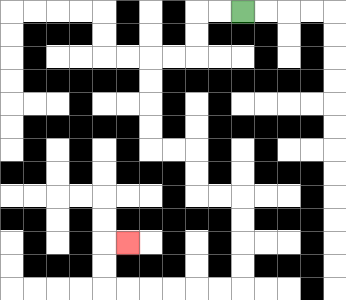{'start': '[10, 0]', 'end': '[5, 10]', 'path_directions': 'L,L,D,D,L,L,D,D,D,D,R,R,D,D,R,R,D,D,D,D,L,L,L,L,L,L,U,U,R', 'path_coordinates': '[[10, 0], [9, 0], [8, 0], [8, 1], [8, 2], [7, 2], [6, 2], [6, 3], [6, 4], [6, 5], [6, 6], [7, 6], [8, 6], [8, 7], [8, 8], [9, 8], [10, 8], [10, 9], [10, 10], [10, 11], [10, 12], [9, 12], [8, 12], [7, 12], [6, 12], [5, 12], [4, 12], [4, 11], [4, 10], [5, 10]]'}